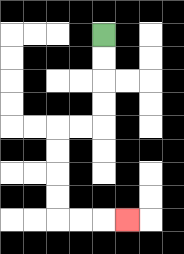{'start': '[4, 1]', 'end': '[5, 9]', 'path_directions': 'D,D,D,D,L,L,D,D,D,D,R,R,R', 'path_coordinates': '[[4, 1], [4, 2], [4, 3], [4, 4], [4, 5], [3, 5], [2, 5], [2, 6], [2, 7], [2, 8], [2, 9], [3, 9], [4, 9], [5, 9]]'}